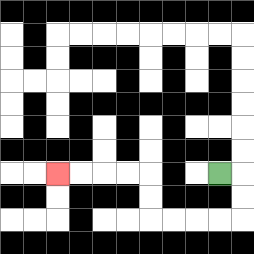{'start': '[9, 7]', 'end': '[2, 7]', 'path_directions': 'R,D,D,L,L,L,L,U,U,L,L,L,L', 'path_coordinates': '[[9, 7], [10, 7], [10, 8], [10, 9], [9, 9], [8, 9], [7, 9], [6, 9], [6, 8], [6, 7], [5, 7], [4, 7], [3, 7], [2, 7]]'}